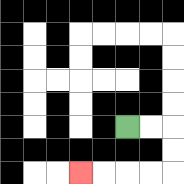{'start': '[5, 5]', 'end': '[3, 7]', 'path_directions': 'R,R,D,D,L,L,L,L', 'path_coordinates': '[[5, 5], [6, 5], [7, 5], [7, 6], [7, 7], [6, 7], [5, 7], [4, 7], [3, 7]]'}